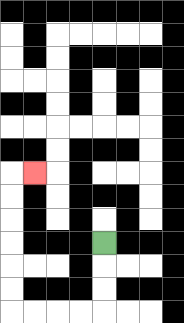{'start': '[4, 10]', 'end': '[1, 7]', 'path_directions': 'D,D,D,L,L,L,L,U,U,U,U,U,U,R', 'path_coordinates': '[[4, 10], [4, 11], [4, 12], [4, 13], [3, 13], [2, 13], [1, 13], [0, 13], [0, 12], [0, 11], [0, 10], [0, 9], [0, 8], [0, 7], [1, 7]]'}